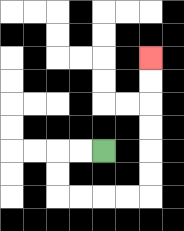{'start': '[4, 6]', 'end': '[6, 2]', 'path_directions': 'L,L,D,D,R,R,R,R,U,U,U,U,U,U', 'path_coordinates': '[[4, 6], [3, 6], [2, 6], [2, 7], [2, 8], [3, 8], [4, 8], [5, 8], [6, 8], [6, 7], [6, 6], [6, 5], [6, 4], [6, 3], [6, 2]]'}